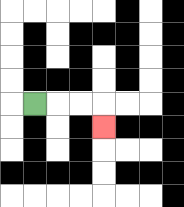{'start': '[1, 4]', 'end': '[4, 5]', 'path_directions': 'R,R,R,D', 'path_coordinates': '[[1, 4], [2, 4], [3, 4], [4, 4], [4, 5]]'}